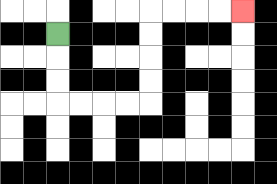{'start': '[2, 1]', 'end': '[10, 0]', 'path_directions': 'D,D,D,R,R,R,R,U,U,U,U,R,R,R,R', 'path_coordinates': '[[2, 1], [2, 2], [2, 3], [2, 4], [3, 4], [4, 4], [5, 4], [6, 4], [6, 3], [6, 2], [6, 1], [6, 0], [7, 0], [8, 0], [9, 0], [10, 0]]'}